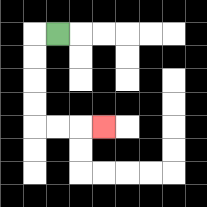{'start': '[2, 1]', 'end': '[4, 5]', 'path_directions': 'L,D,D,D,D,R,R,R', 'path_coordinates': '[[2, 1], [1, 1], [1, 2], [1, 3], [1, 4], [1, 5], [2, 5], [3, 5], [4, 5]]'}